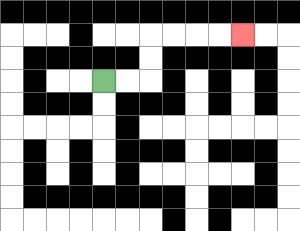{'start': '[4, 3]', 'end': '[10, 1]', 'path_directions': 'R,R,U,U,R,R,R,R', 'path_coordinates': '[[4, 3], [5, 3], [6, 3], [6, 2], [6, 1], [7, 1], [8, 1], [9, 1], [10, 1]]'}